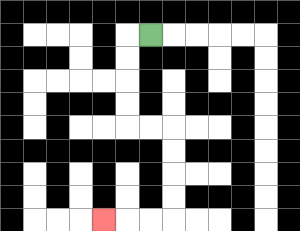{'start': '[6, 1]', 'end': '[4, 9]', 'path_directions': 'L,D,D,D,D,R,R,D,D,D,D,L,L,L', 'path_coordinates': '[[6, 1], [5, 1], [5, 2], [5, 3], [5, 4], [5, 5], [6, 5], [7, 5], [7, 6], [7, 7], [7, 8], [7, 9], [6, 9], [5, 9], [4, 9]]'}